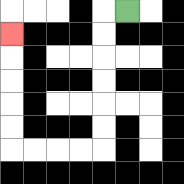{'start': '[5, 0]', 'end': '[0, 1]', 'path_directions': 'L,D,D,D,D,D,D,L,L,L,L,U,U,U,U,U', 'path_coordinates': '[[5, 0], [4, 0], [4, 1], [4, 2], [4, 3], [4, 4], [4, 5], [4, 6], [3, 6], [2, 6], [1, 6], [0, 6], [0, 5], [0, 4], [0, 3], [0, 2], [0, 1]]'}